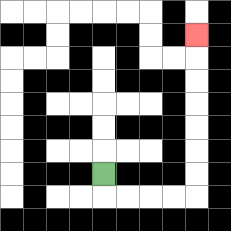{'start': '[4, 7]', 'end': '[8, 1]', 'path_directions': 'D,R,R,R,R,U,U,U,U,U,U,U', 'path_coordinates': '[[4, 7], [4, 8], [5, 8], [6, 8], [7, 8], [8, 8], [8, 7], [8, 6], [8, 5], [8, 4], [8, 3], [8, 2], [8, 1]]'}